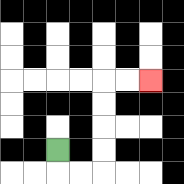{'start': '[2, 6]', 'end': '[6, 3]', 'path_directions': 'D,R,R,U,U,U,U,R,R', 'path_coordinates': '[[2, 6], [2, 7], [3, 7], [4, 7], [4, 6], [4, 5], [4, 4], [4, 3], [5, 3], [6, 3]]'}